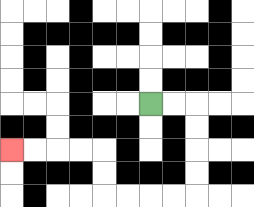{'start': '[6, 4]', 'end': '[0, 6]', 'path_directions': 'R,R,D,D,D,D,L,L,L,L,U,U,L,L,L,L', 'path_coordinates': '[[6, 4], [7, 4], [8, 4], [8, 5], [8, 6], [8, 7], [8, 8], [7, 8], [6, 8], [5, 8], [4, 8], [4, 7], [4, 6], [3, 6], [2, 6], [1, 6], [0, 6]]'}